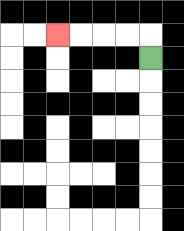{'start': '[6, 2]', 'end': '[2, 1]', 'path_directions': 'U,L,L,L,L', 'path_coordinates': '[[6, 2], [6, 1], [5, 1], [4, 1], [3, 1], [2, 1]]'}